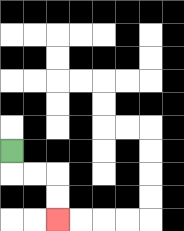{'start': '[0, 6]', 'end': '[2, 9]', 'path_directions': 'D,R,R,D,D', 'path_coordinates': '[[0, 6], [0, 7], [1, 7], [2, 7], [2, 8], [2, 9]]'}